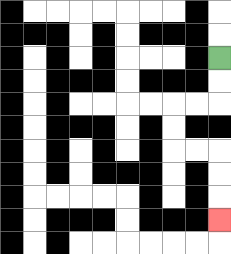{'start': '[9, 2]', 'end': '[9, 9]', 'path_directions': 'D,D,L,L,D,D,R,R,D,D,D', 'path_coordinates': '[[9, 2], [9, 3], [9, 4], [8, 4], [7, 4], [7, 5], [7, 6], [8, 6], [9, 6], [9, 7], [9, 8], [9, 9]]'}